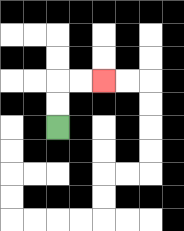{'start': '[2, 5]', 'end': '[4, 3]', 'path_directions': 'U,U,R,R', 'path_coordinates': '[[2, 5], [2, 4], [2, 3], [3, 3], [4, 3]]'}